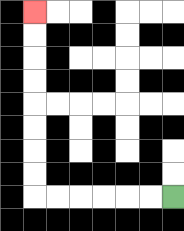{'start': '[7, 8]', 'end': '[1, 0]', 'path_directions': 'L,L,L,L,L,L,U,U,U,U,U,U,U,U', 'path_coordinates': '[[7, 8], [6, 8], [5, 8], [4, 8], [3, 8], [2, 8], [1, 8], [1, 7], [1, 6], [1, 5], [1, 4], [1, 3], [1, 2], [1, 1], [1, 0]]'}